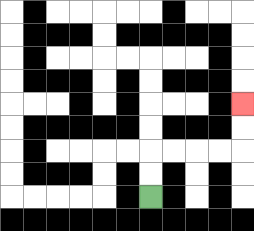{'start': '[6, 8]', 'end': '[10, 4]', 'path_directions': 'U,U,R,R,R,R,U,U', 'path_coordinates': '[[6, 8], [6, 7], [6, 6], [7, 6], [8, 6], [9, 6], [10, 6], [10, 5], [10, 4]]'}